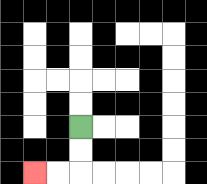{'start': '[3, 5]', 'end': '[1, 7]', 'path_directions': 'D,D,L,L', 'path_coordinates': '[[3, 5], [3, 6], [3, 7], [2, 7], [1, 7]]'}